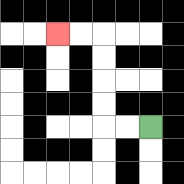{'start': '[6, 5]', 'end': '[2, 1]', 'path_directions': 'L,L,U,U,U,U,L,L', 'path_coordinates': '[[6, 5], [5, 5], [4, 5], [4, 4], [4, 3], [4, 2], [4, 1], [3, 1], [2, 1]]'}